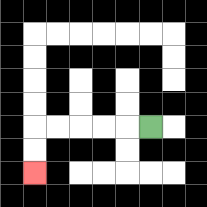{'start': '[6, 5]', 'end': '[1, 7]', 'path_directions': 'L,L,L,L,L,D,D', 'path_coordinates': '[[6, 5], [5, 5], [4, 5], [3, 5], [2, 5], [1, 5], [1, 6], [1, 7]]'}